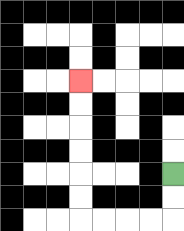{'start': '[7, 7]', 'end': '[3, 3]', 'path_directions': 'D,D,L,L,L,L,U,U,U,U,U,U', 'path_coordinates': '[[7, 7], [7, 8], [7, 9], [6, 9], [5, 9], [4, 9], [3, 9], [3, 8], [3, 7], [3, 6], [3, 5], [3, 4], [3, 3]]'}